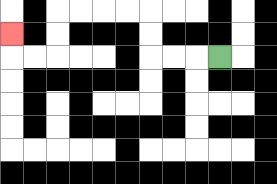{'start': '[9, 2]', 'end': '[0, 1]', 'path_directions': 'L,L,L,U,U,L,L,L,L,D,D,L,L,U', 'path_coordinates': '[[9, 2], [8, 2], [7, 2], [6, 2], [6, 1], [6, 0], [5, 0], [4, 0], [3, 0], [2, 0], [2, 1], [2, 2], [1, 2], [0, 2], [0, 1]]'}